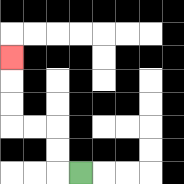{'start': '[3, 7]', 'end': '[0, 2]', 'path_directions': 'L,U,U,L,L,U,U,U', 'path_coordinates': '[[3, 7], [2, 7], [2, 6], [2, 5], [1, 5], [0, 5], [0, 4], [0, 3], [0, 2]]'}